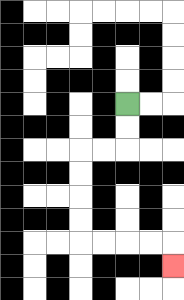{'start': '[5, 4]', 'end': '[7, 11]', 'path_directions': 'D,D,L,L,D,D,D,D,R,R,R,R,D', 'path_coordinates': '[[5, 4], [5, 5], [5, 6], [4, 6], [3, 6], [3, 7], [3, 8], [3, 9], [3, 10], [4, 10], [5, 10], [6, 10], [7, 10], [7, 11]]'}